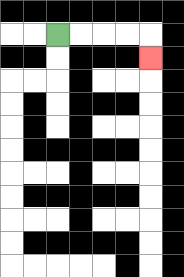{'start': '[2, 1]', 'end': '[6, 2]', 'path_directions': 'R,R,R,R,D', 'path_coordinates': '[[2, 1], [3, 1], [4, 1], [5, 1], [6, 1], [6, 2]]'}